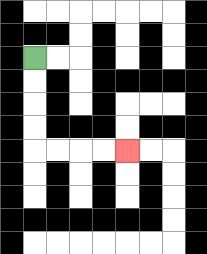{'start': '[1, 2]', 'end': '[5, 6]', 'path_directions': 'D,D,D,D,R,R,R,R', 'path_coordinates': '[[1, 2], [1, 3], [1, 4], [1, 5], [1, 6], [2, 6], [3, 6], [4, 6], [5, 6]]'}